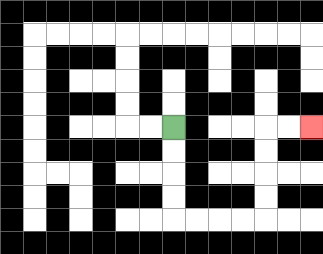{'start': '[7, 5]', 'end': '[13, 5]', 'path_directions': 'D,D,D,D,R,R,R,R,U,U,U,U,R,R', 'path_coordinates': '[[7, 5], [7, 6], [7, 7], [7, 8], [7, 9], [8, 9], [9, 9], [10, 9], [11, 9], [11, 8], [11, 7], [11, 6], [11, 5], [12, 5], [13, 5]]'}